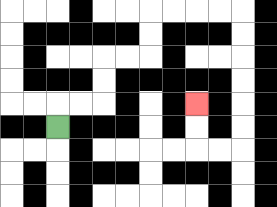{'start': '[2, 5]', 'end': '[8, 4]', 'path_directions': 'U,R,R,U,U,R,R,U,U,R,R,R,R,D,D,D,D,D,D,L,L,U,U', 'path_coordinates': '[[2, 5], [2, 4], [3, 4], [4, 4], [4, 3], [4, 2], [5, 2], [6, 2], [6, 1], [6, 0], [7, 0], [8, 0], [9, 0], [10, 0], [10, 1], [10, 2], [10, 3], [10, 4], [10, 5], [10, 6], [9, 6], [8, 6], [8, 5], [8, 4]]'}